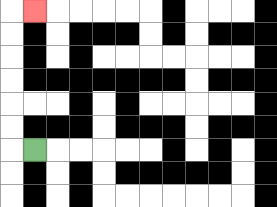{'start': '[1, 6]', 'end': '[1, 0]', 'path_directions': 'L,U,U,U,U,U,U,R', 'path_coordinates': '[[1, 6], [0, 6], [0, 5], [0, 4], [0, 3], [0, 2], [0, 1], [0, 0], [1, 0]]'}